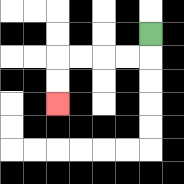{'start': '[6, 1]', 'end': '[2, 4]', 'path_directions': 'D,L,L,L,L,D,D', 'path_coordinates': '[[6, 1], [6, 2], [5, 2], [4, 2], [3, 2], [2, 2], [2, 3], [2, 4]]'}